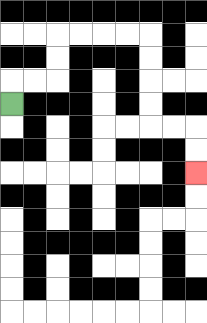{'start': '[0, 4]', 'end': '[8, 7]', 'path_directions': 'U,R,R,U,U,R,R,R,R,D,D,D,D,R,R,D,D', 'path_coordinates': '[[0, 4], [0, 3], [1, 3], [2, 3], [2, 2], [2, 1], [3, 1], [4, 1], [5, 1], [6, 1], [6, 2], [6, 3], [6, 4], [6, 5], [7, 5], [8, 5], [8, 6], [8, 7]]'}